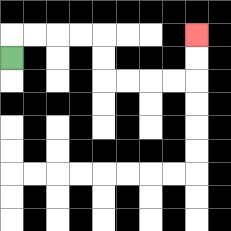{'start': '[0, 2]', 'end': '[8, 1]', 'path_directions': 'U,R,R,R,R,D,D,R,R,R,R,U,U', 'path_coordinates': '[[0, 2], [0, 1], [1, 1], [2, 1], [3, 1], [4, 1], [4, 2], [4, 3], [5, 3], [6, 3], [7, 3], [8, 3], [8, 2], [8, 1]]'}